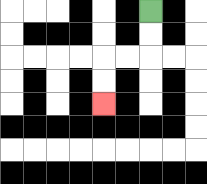{'start': '[6, 0]', 'end': '[4, 4]', 'path_directions': 'D,D,L,L,D,D', 'path_coordinates': '[[6, 0], [6, 1], [6, 2], [5, 2], [4, 2], [4, 3], [4, 4]]'}